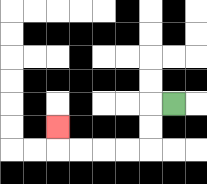{'start': '[7, 4]', 'end': '[2, 5]', 'path_directions': 'L,D,D,L,L,L,L,U', 'path_coordinates': '[[7, 4], [6, 4], [6, 5], [6, 6], [5, 6], [4, 6], [3, 6], [2, 6], [2, 5]]'}